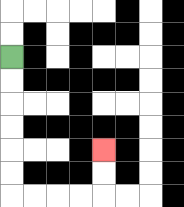{'start': '[0, 2]', 'end': '[4, 6]', 'path_directions': 'D,D,D,D,D,D,R,R,R,R,U,U', 'path_coordinates': '[[0, 2], [0, 3], [0, 4], [0, 5], [0, 6], [0, 7], [0, 8], [1, 8], [2, 8], [3, 8], [4, 8], [4, 7], [4, 6]]'}